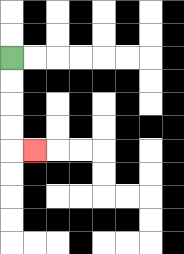{'start': '[0, 2]', 'end': '[1, 6]', 'path_directions': 'D,D,D,D,R', 'path_coordinates': '[[0, 2], [0, 3], [0, 4], [0, 5], [0, 6], [1, 6]]'}